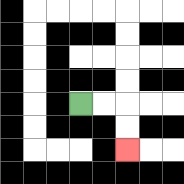{'start': '[3, 4]', 'end': '[5, 6]', 'path_directions': 'R,R,D,D', 'path_coordinates': '[[3, 4], [4, 4], [5, 4], [5, 5], [5, 6]]'}